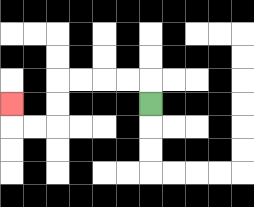{'start': '[6, 4]', 'end': '[0, 4]', 'path_directions': 'U,L,L,L,L,D,D,L,L,U', 'path_coordinates': '[[6, 4], [6, 3], [5, 3], [4, 3], [3, 3], [2, 3], [2, 4], [2, 5], [1, 5], [0, 5], [0, 4]]'}